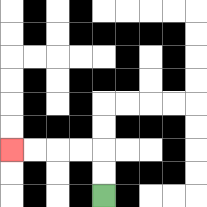{'start': '[4, 8]', 'end': '[0, 6]', 'path_directions': 'U,U,L,L,L,L', 'path_coordinates': '[[4, 8], [4, 7], [4, 6], [3, 6], [2, 6], [1, 6], [0, 6]]'}